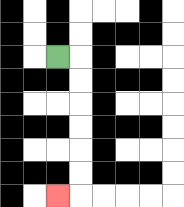{'start': '[2, 2]', 'end': '[2, 8]', 'path_directions': 'R,D,D,D,D,D,D,L', 'path_coordinates': '[[2, 2], [3, 2], [3, 3], [3, 4], [3, 5], [3, 6], [3, 7], [3, 8], [2, 8]]'}